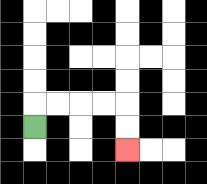{'start': '[1, 5]', 'end': '[5, 6]', 'path_directions': 'U,R,R,R,R,D,D', 'path_coordinates': '[[1, 5], [1, 4], [2, 4], [3, 4], [4, 4], [5, 4], [5, 5], [5, 6]]'}